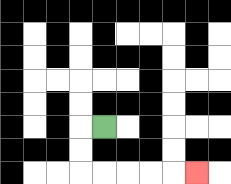{'start': '[4, 5]', 'end': '[8, 7]', 'path_directions': 'L,D,D,R,R,R,R,R', 'path_coordinates': '[[4, 5], [3, 5], [3, 6], [3, 7], [4, 7], [5, 7], [6, 7], [7, 7], [8, 7]]'}